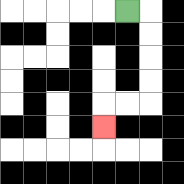{'start': '[5, 0]', 'end': '[4, 5]', 'path_directions': 'R,D,D,D,D,L,L,D', 'path_coordinates': '[[5, 0], [6, 0], [6, 1], [6, 2], [6, 3], [6, 4], [5, 4], [4, 4], [4, 5]]'}